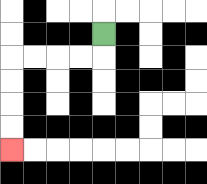{'start': '[4, 1]', 'end': '[0, 6]', 'path_directions': 'D,L,L,L,L,D,D,D,D', 'path_coordinates': '[[4, 1], [4, 2], [3, 2], [2, 2], [1, 2], [0, 2], [0, 3], [0, 4], [0, 5], [0, 6]]'}